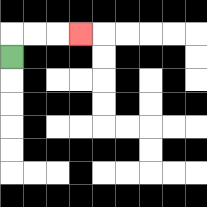{'start': '[0, 2]', 'end': '[3, 1]', 'path_directions': 'U,R,R,R', 'path_coordinates': '[[0, 2], [0, 1], [1, 1], [2, 1], [3, 1]]'}